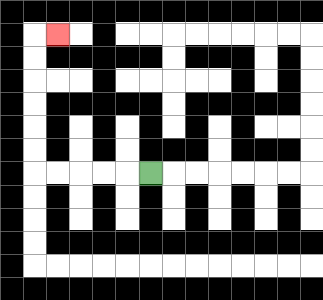{'start': '[6, 7]', 'end': '[2, 1]', 'path_directions': 'L,L,L,L,L,U,U,U,U,U,U,R', 'path_coordinates': '[[6, 7], [5, 7], [4, 7], [3, 7], [2, 7], [1, 7], [1, 6], [1, 5], [1, 4], [1, 3], [1, 2], [1, 1], [2, 1]]'}